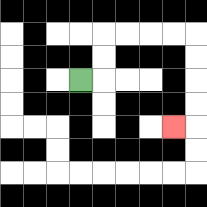{'start': '[3, 3]', 'end': '[7, 5]', 'path_directions': 'R,U,U,R,R,R,R,D,D,D,D,L', 'path_coordinates': '[[3, 3], [4, 3], [4, 2], [4, 1], [5, 1], [6, 1], [7, 1], [8, 1], [8, 2], [8, 3], [8, 4], [8, 5], [7, 5]]'}